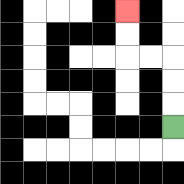{'start': '[7, 5]', 'end': '[5, 0]', 'path_directions': 'U,U,U,L,L,U,U', 'path_coordinates': '[[7, 5], [7, 4], [7, 3], [7, 2], [6, 2], [5, 2], [5, 1], [5, 0]]'}